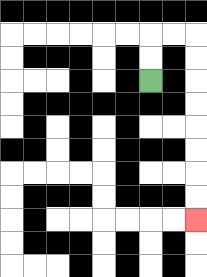{'start': '[6, 3]', 'end': '[8, 9]', 'path_directions': 'U,U,R,R,D,D,D,D,D,D,D,D', 'path_coordinates': '[[6, 3], [6, 2], [6, 1], [7, 1], [8, 1], [8, 2], [8, 3], [8, 4], [8, 5], [8, 6], [8, 7], [8, 8], [8, 9]]'}